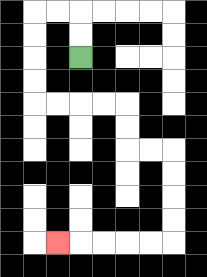{'start': '[3, 2]', 'end': '[2, 10]', 'path_directions': 'U,U,L,L,D,D,D,D,R,R,R,R,D,D,R,R,D,D,D,D,L,L,L,L,L', 'path_coordinates': '[[3, 2], [3, 1], [3, 0], [2, 0], [1, 0], [1, 1], [1, 2], [1, 3], [1, 4], [2, 4], [3, 4], [4, 4], [5, 4], [5, 5], [5, 6], [6, 6], [7, 6], [7, 7], [7, 8], [7, 9], [7, 10], [6, 10], [5, 10], [4, 10], [3, 10], [2, 10]]'}